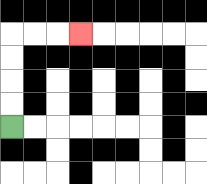{'start': '[0, 5]', 'end': '[3, 1]', 'path_directions': 'U,U,U,U,R,R,R', 'path_coordinates': '[[0, 5], [0, 4], [0, 3], [0, 2], [0, 1], [1, 1], [2, 1], [3, 1]]'}